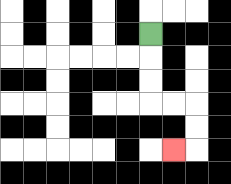{'start': '[6, 1]', 'end': '[7, 6]', 'path_directions': 'D,D,D,R,R,D,D,L', 'path_coordinates': '[[6, 1], [6, 2], [6, 3], [6, 4], [7, 4], [8, 4], [8, 5], [8, 6], [7, 6]]'}